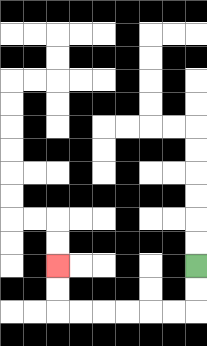{'start': '[8, 11]', 'end': '[2, 11]', 'path_directions': 'D,D,L,L,L,L,L,L,U,U', 'path_coordinates': '[[8, 11], [8, 12], [8, 13], [7, 13], [6, 13], [5, 13], [4, 13], [3, 13], [2, 13], [2, 12], [2, 11]]'}